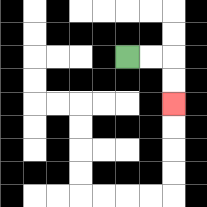{'start': '[5, 2]', 'end': '[7, 4]', 'path_directions': 'R,R,D,D', 'path_coordinates': '[[5, 2], [6, 2], [7, 2], [7, 3], [7, 4]]'}